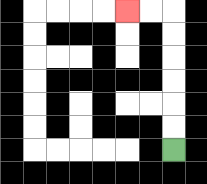{'start': '[7, 6]', 'end': '[5, 0]', 'path_directions': 'U,U,U,U,U,U,L,L', 'path_coordinates': '[[7, 6], [7, 5], [7, 4], [7, 3], [7, 2], [7, 1], [7, 0], [6, 0], [5, 0]]'}